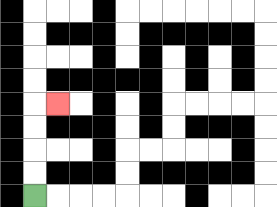{'start': '[1, 8]', 'end': '[2, 4]', 'path_directions': 'U,U,U,U,R', 'path_coordinates': '[[1, 8], [1, 7], [1, 6], [1, 5], [1, 4], [2, 4]]'}